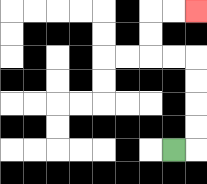{'start': '[7, 6]', 'end': '[8, 0]', 'path_directions': 'R,U,U,U,U,L,L,U,U,R,R', 'path_coordinates': '[[7, 6], [8, 6], [8, 5], [8, 4], [8, 3], [8, 2], [7, 2], [6, 2], [6, 1], [6, 0], [7, 0], [8, 0]]'}